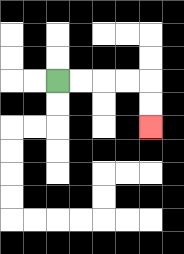{'start': '[2, 3]', 'end': '[6, 5]', 'path_directions': 'R,R,R,R,D,D', 'path_coordinates': '[[2, 3], [3, 3], [4, 3], [5, 3], [6, 3], [6, 4], [6, 5]]'}